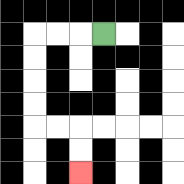{'start': '[4, 1]', 'end': '[3, 7]', 'path_directions': 'L,L,L,D,D,D,D,R,R,D,D', 'path_coordinates': '[[4, 1], [3, 1], [2, 1], [1, 1], [1, 2], [1, 3], [1, 4], [1, 5], [2, 5], [3, 5], [3, 6], [3, 7]]'}